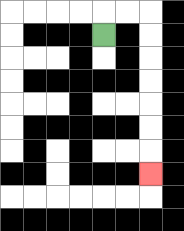{'start': '[4, 1]', 'end': '[6, 7]', 'path_directions': 'U,R,R,D,D,D,D,D,D,D', 'path_coordinates': '[[4, 1], [4, 0], [5, 0], [6, 0], [6, 1], [6, 2], [6, 3], [6, 4], [6, 5], [6, 6], [6, 7]]'}